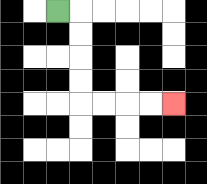{'start': '[2, 0]', 'end': '[7, 4]', 'path_directions': 'R,D,D,D,D,R,R,R,R', 'path_coordinates': '[[2, 0], [3, 0], [3, 1], [3, 2], [3, 3], [3, 4], [4, 4], [5, 4], [6, 4], [7, 4]]'}